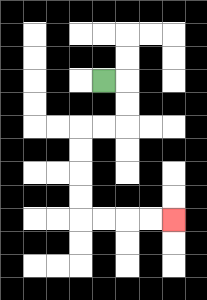{'start': '[4, 3]', 'end': '[7, 9]', 'path_directions': 'R,D,D,L,L,D,D,D,D,R,R,R,R', 'path_coordinates': '[[4, 3], [5, 3], [5, 4], [5, 5], [4, 5], [3, 5], [3, 6], [3, 7], [3, 8], [3, 9], [4, 9], [5, 9], [6, 9], [7, 9]]'}